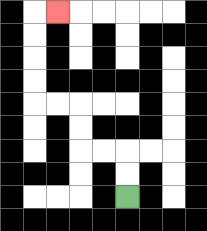{'start': '[5, 8]', 'end': '[2, 0]', 'path_directions': 'U,U,L,L,U,U,L,L,U,U,U,U,R', 'path_coordinates': '[[5, 8], [5, 7], [5, 6], [4, 6], [3, 6], [3, 5], [3, 4], [2, 4], [1, 4], [1, 3], [1, 2], [1, 1], [1, 0], [2, 0]]'}